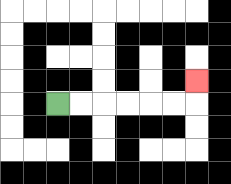{'start': '[2, 4]', 'end': '[8, 3]', 'path_directions': 'R,R,R,R,R,R,U', 'path_coordinates': '[[2, 4], [3, 4], [4, 4], [5, 4], [6, 4], [7, 4], [8, 4], [8, 3]]'}